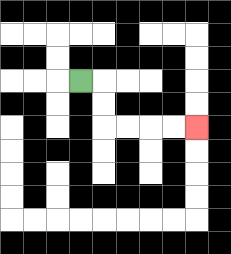{'start': '[3, 3]', 'end': '[8, 5]', 'path_directions': 'R,D,D,R,R,R,R', 'path_coordinates': '[[3, 3], [4, 3], [4, 4], [4, 5], [5, 5], [6, 5], [7, 5], [8, 5]]'}